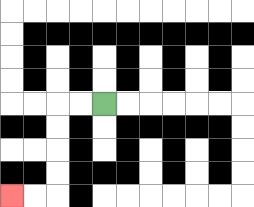{'start': '[4, 4]', 'end': '[0, 8]', 'path_directions': 'L,L,D,D,D,D,L,L', 'path_coordinates': '[[4, 4], [3, 4], [2, 4], [2, 5], [2, 6], [2, 7], [2, 8], [1, 8], [0, 8]]'}